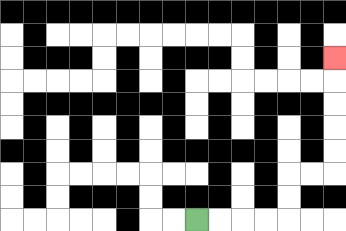{'start': '[8, 9]', 'end': '[14, 2]', 'path_directions': 'R,R,R,R,U,U,R,R,U,U,U,U,U', 'path_coordinates': '[[8, 9], [9, 9], [10, 9], [11, 9], [12, 9], [12, 8], [12, 7], [13, 7], [14, 7], [14, 6], [14, 5], [14, 4], [14, 3], [14, 2]]'}